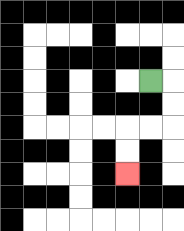{'start': '[6, 3]', 'end': '[5, 7]', 'path_directions': 'R,D,D,L,L,D,D', 'path_coordinates': '[[6, 3], [7, 3], [7, 4], [7, 5], [6, 5], [5, 5], [5, 6], [5, 7]]'}